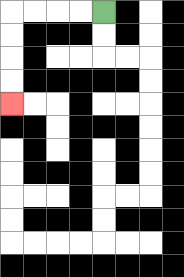{'start': '[4, 0]', 'end': '[0, 4]', 'path_directions': 'L,L,L,L,D,D,D,D', 'path_coordinates': '[[4, 0], [3, 0], [2, 0], [1, 0], [0, 0], [0, 1], [0, 2], [0, 3], [0, 4]]'}